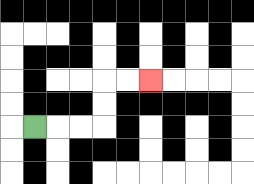{'start': '[1, 5]', 'end': '[6, 3]', 'path_directions': 'R,R,R,U,U,R,R', 'path_coordinates': '[[1, 5], [2, 5], [3, 5], [4, 5], [4, 4], [4, 3], [5, 3], [6, 3]]'}